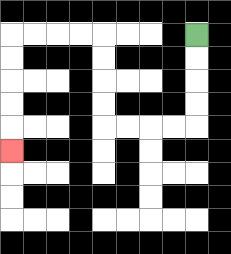{'start': '[8, 1]', 'end': '[0, 6]', 'path_directions': 'D,D,D,D,L,L,L,L,U,U,U,U,L,L,L,L,D,D,D,D,D', 'path_coordinates': '[[8, 1], [8, 2], [8, 3], [8, 4], [8, 5], [7, 5], [6, 5], [5, 5], [4, 5], [4, 4], [4, 3], [4, 2], [4, 1], [3, 1], [2, 1], [1, 1], [0, 1], [0, 2], [0, 3], [0, 4], [0, 5], [0, 6]]'}